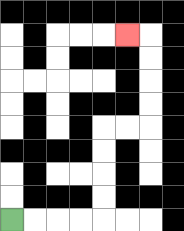{'start': '[0, 9]', 'end': '[5, 1]', 'path_directions': 'R,R,R,R,U,U,U,U,R,R,U,U,U,U,L', 'path_coordinates': '[[0, 9], [1, 9], [2, 9], [3, 9], [4, 9], [4, 8], [4, 7], [4, 6], [4, 5], [5, 5], [6, 5], [6, 4], [6, 3], [6, 2], [6, 1], [5, 1]]'}